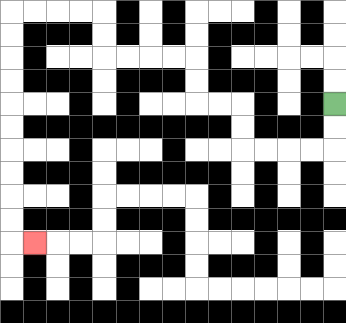{'start': '[14, 4]', 'end': '[1, 10]', 'path_directions': 'D,D,L,L,L,L,U,U,L,L,U,U,L,L,L,L,U,U,L,L,L,L,D,D,D,D,D,D,D,D,D,D,R', 'path_coordinates': '[[14, 4], [14, 5], [14, 6], [13, 6], [12, 6], [11, 6], [10, 6], [10, 5], [10, 4], [9, 4], [8, 4], [8, 3], [8, 2], [7, 2], [6, 2], [5, 2], [4, 2], [4, 1], [4, 0], [3, 0], [2, 0], [1, 0], [0, 0], [0, 1], [0, 2], [0, 3], [0, 4], [0, 5], [0, 6], [0, 7], [0, 8], [0, 9], [0, 10], [1, 10]]'}